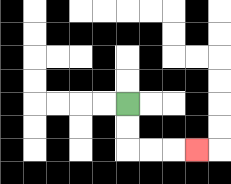{'start': '[5, 4]', 'end': '[8, 6]', 'path_directions': 'D,D,R,R,R', 'path_coordinates': '[[5, 4], [5, 5], [5, 6], [6, 6], [7, 6], [8, 6]]'}